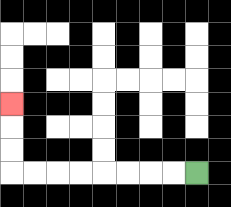{'start': '[8, 7]', 'end': '[0, 4]', 'path_directions': 'L,L,L,L,L,L,L,L,U,U,U', 'path_coordinates': '[[8, 7], [7, 7], [6, 7], [5, 7], [4, 7], [3, 7], [2, 7], [1, 7], [0, 7], [0, 6], [0, 5], [0, 4]]'}